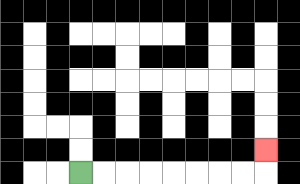{'start': '[3, 7]', 'end': '[11, 6]', 'path_directions': 'R,R,R,R,R,R,R,R,U', 'path_coordinates': '[[3, 7], [4, 7], [5, 7], [6, 7], [7, 7], [8, 7], [9, 7], [10, 7], [11, 7], [11, 6]]'}